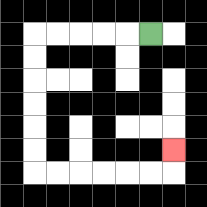{'start': '[6, 1]', 'end': '[7, 6]', 'path_directions': 'L,L,L,L,L,D,D,D,D,D,D,R,R,R,R,R,R,U', 'path_coordinates': '[[6, 1], [5, 1], [4, 1], [3, 1], [2, 1], [1, 1], [1, 2], [1, 3], [1, 4], [1, 5], [1, 6], [1, 7], [2, 7], [3, 7], [4, 7], [5, 7], [6, 7], [7, 7], [7, 6]]'}